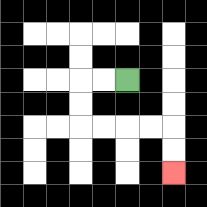{'start': '[5, 3]', 'end': '[7, 7]', 'path_directions': 'L,L,D,D,R,R,R,R,D,D', 'path_coordinates': '[[5, 3], [4, 3], [3, 3], [3, 4], [3, 5], [4, 5], [5, 5], [6, 5], [7, 5], [7, 6], [7, 7]]'}